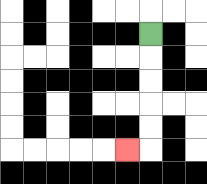{'start': '[6, 1]', 'end': '[5, 6]', 'path_directions': 'D,D,D,D,D,L', 'path_coordinates': '[[6, 1], [6, 2], [6, 3], [6, 4], [6, 5], [6, 6], [5, 6]]'}